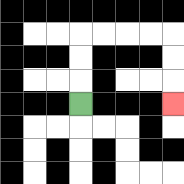{'start': '[3, 4]', 'end': '[7, 4]', 'path_directions': 'U,U,U,R,R,R,R,D,D,D', 'path_coordinates': '[[3, 4], [3, 3], [3, 2], [3, 1], [4, 1], [5, 1], [6, 1], [7, 1], [7, 2], [7, 3], [7, 4]]'}